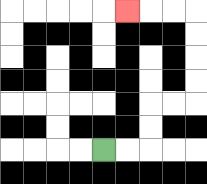{'start': '[4, 6]', 'end': '[5, 0]', 'path_directions': 'R,R,U,U,R,R,U,U,U,U,L,L,L', 'path_coordinates': '[[4, 6], [5, 6], [6, 6], [6, 5], [6, 4], [7, 4], [8, 4], [8, 3], [8, 2], [8, 1], [8, 0], [7, 0], [6, 0], [5, 0]]'}